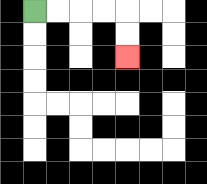{'start': '[1, 0]', 'end': '[5, 2]', 'path_directions': 'R,R,R,R,D,D', 'path_coordinates': '[[1, 0], [2, 0], [3, 0], [4, 0], [5, 0], [5, 1], [5, 2]]'}